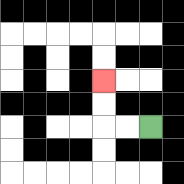{'start': '[6, 5]', 'end': '[4, 3]', 'path_directions': 'L,L,U,U', 'path_coordinates': '[[6, 5], [5, 5], [4, 5], [4, 4], [4, 3]]'}